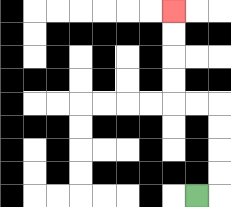{'start': '[8, 8]', 'end': '[7, 0]', 'path_directions': 'R,U,U,U,U,L,L,U,U,U,U', 'path_coordinates': '[[8, 8], [9, 8], [9, 7], [9, 6], [9, 5], [9, 4], [8, 4], [7, 4], [7, 3], [7, 2], [7, 1], [7, 0]]'}